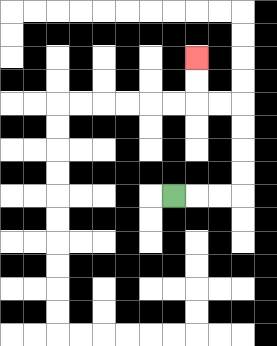{'start': '[7, 8]', 'end': '[8, 2]', 'path_directions': 'R,R,R,U,U,U,U,L,L,U,U', 'path_coordinates': '[[7, 8], [8, 8], [9, 8], [10, 8], [10, 7], [10, 6], [10, 5], [10, 4], [9, 4], [8, 4], [8, 3], [8, 2]]'}